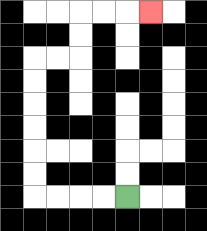{'start': '[5, 8]', 'end': '[6, 0]', 'path_directions': 'L,L,L,L,U,U,U,U,U,U,R,R,U,U,R,R,R', 'path_coordinates': '[[5, 8], [4, 8], [3, 8], [2, 8], [1, 8], [1, 7], [1, 6], [1, 5], [1, 4], [1, 3], [1, 2], [2, 2], [3, 2], [3, 1], [3, 0], [4, 0], [5, 0], [6, 0]]'}